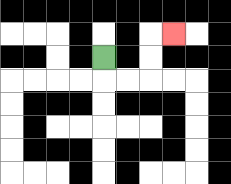{'start': '[4, 2]', 'end': '[7, 1]', 'path_directions': 'D,R,R,U,U,R', 'path_coordinates': '[[4, 2], [4, 3], [5, 3], [6, 3], [6, 2], [6, 1], [7, 1]]'}